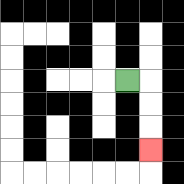{'start': '[5, 3]', 'end': '[6, 6]', 'path_directions': 'R,D,D,D', 'path_coordinates': '[[5, 3], [6, 3], [6, 4], [6, 5], [6, 6]]'}